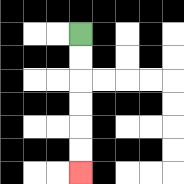{'start': '[3, 1]', 'end': '[3, 7]', 'path_directions': 'D,D,D,D,D,D', 'path_coordinates': '[[3, 1], [3, 2], [3, 3], [3, 4], [3, 5], [3, 6], [3, 7]]'}